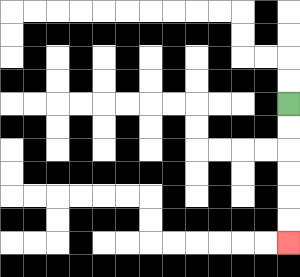{'start': '[12, 4]', 'end': '[12, 10]', 'path_directions': 'D,D,D,D,D,D', 'path_coordinates': '[[12, 4], [12, 5], [12, 6], [12, 7], [12, 8], [12, 9], [12, 10]]'}